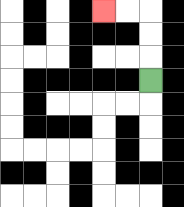{'start': '[6, 3]', 'end': '[4, 0]', 'path_directions': 'U,U,U,L,L', 'path_coordinates': '[[6, 3], [6, 2], [6, 1], [6, 0], [5, 0], [4, 0]]'}